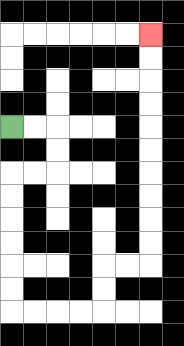{'start': '[0, 5]', 'end': '[6, 1]', 'path_directions': 'R,R,D,D,L,L,D,D,D,D,D,D,R,R,R,R,U,U,R,R,U,U,U,U,U,U,U,U,U,U', 'path_coordinates': '[[0, 5], [1, 5], [2, 5], [2, 6], [2, 7], [1, 7], [0, 7], [0, 8], [0, 9], [0, 10], [0, 11], [0, 12], [0, 13], [1, 13], [2, 13], [3, 13], [4, 13], [4, 12], [4, 11], [5, 11], [6, 11], [6, 10], [6, 9], [6, 8], [6, 7], [6, 6], [6, 5], [6, 4], [6, 3], [6, 2], [6, 1]]'}